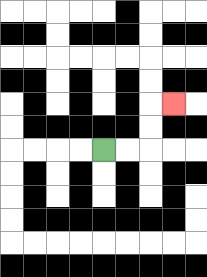{'start': '[4, 6]', 'end': '[7, 4]', 'path_directions': 'R,R,U,U,R', 'path_coordinates': '[[4, 6], [5, 6], [6, 6], [6, 5], [6, 4], [7, 4]]'}